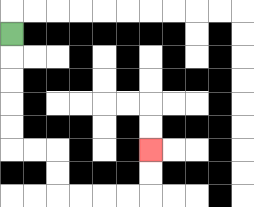{'start': '[0, 1]', 'end': '[6, 6]', 'path_directions': 'D,D,D,D,D,R,R,D,D,R,R,R,R,U,U', 'path_coordinates': '[[0, 1], [0, 2], [0, 3], [0, 4], [0, 5], [0, 6], [1, 6], [2, 6], [2, 7], [2, 8], [3, 8], [4, 8], [5, 8], [6, 8], [6, 7], [6, 6]]'}